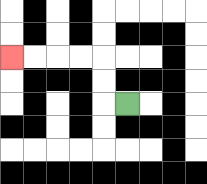{'start': '[5, 4]', 'end': '[0, 2]', 'path_directions': 'L,U,U,L,L,L,L', 'path_coordinates': '[[5, 4], [4, 4], [4, 3], [4, 2], [3, 2], [2, 2], [1, 2], [0, 2]]'}